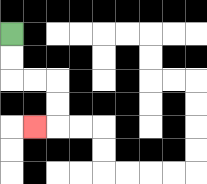{'start': '[0, 1]', 'end': '[1, 5]', 'path_directions': 'D,D,R,R,D,D,L', 'path_coordinates': '[[0, 1], [0, 2], [0, 3], [1, 3], [2, 3], [2, 4], [2, 5], [1, 5]]'}